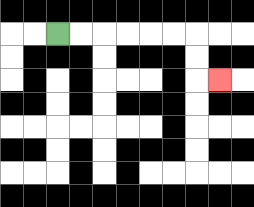{'start': '[2, 1]', 'end': '[9, 3]', 'path_directions': 'R,R,R,R,R,R,D,D,R', 'path_coordinates': '[[2, 1], [3, 1], [4, 1], [5, 1], [6, 1], [7, 1], [8, 1], [8, 2], [8, 3], [9, 3]]'}